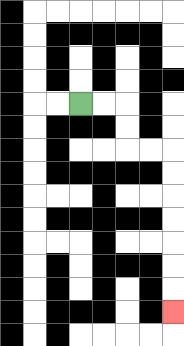{'start': '[3, 4]', 'end': '[7, 13]', 'path_directions': 'R,R,D,D,R,R,D,D,D,D,D,D,D', 'path_coordinates': '[[3, 4], [4, 4], [5, 4], [5, 5], [5, 6], [6, 6], [7, 6], [7, 7], [7, 8], [7, 9], [7, 10], [7, 11], [7, 12], [7, 13]]'}